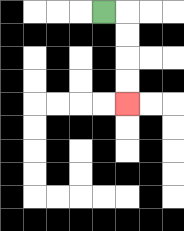{'start': '[4, 0]', 'end': '[5, 4]', 'path_directions': 'R,D,D,D,D', 'path_coordinates': '[[4, 0], [5, 0], [5, 1], [5, 2], [5, 3], [5, 4]]'}